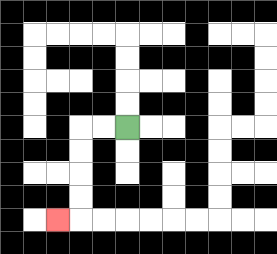{'start': '[5, 5]', 'end': '[2, 9]', 'path_directions': 'L,L,D,D,D,D,L', 'path_coordinates': '[[5, 5], [4, 5], [3, 5], [3, 6], [3, 7], [3, 8], [3, 9], [2, 9]]'}